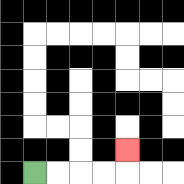{'start': '[1, 7]', 'end': '[5, 6]', 'path_directions': 'R,R,R,R,U', 'path_coordinates': '[[1, 7], [2, 7], [3, 7], [4, 7], [5, 7], [5, 6]]'}